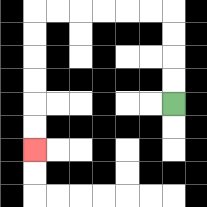{'start': '[7, 4]', 'end': '[1, 6]', 'path_directions': 'U,U,U,U,L,L,L,L,L,L,D,D,D,D,D,D', 'path_coordinates': '[[7, 4], [7, 3], [7, 2], [7, 1], [7, 0], [6, 0], [5, 0], [4, 0], [3, 0], [2, 0], [1, 0], [1, 1], [1, 2], [1, 3], [1, 4], [1, 5], [1, 6]]'}